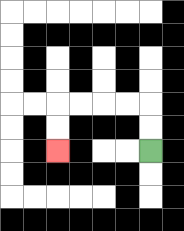{'start': '[6, 6]', 'end': '[2, 6]', 'path_directions': 'U,U,L,L,L,L,D,D', 'path_coordinates': '[[6, 6], [6, 5], [6, 4], [5, 4], [4, 4], [3, 4], [2, 4], [2, 5], [2, 6]]'}